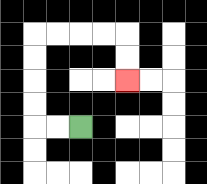{'start': '[3, 5]', 'end': '[5, 3]', 'path_directions': 'L,L,U,U,U,U,R,R,R,R,D,D', 'path_coordinates': '[[3, 5], [2, 5], [1, 5], [1, 4], [1, 3], [1, 2], [1, 1], [2, 1], [3, 1], [4, 1], [5, 1], [5, 2], [5, 3]]'}